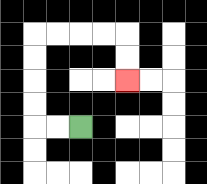{'start': '[3, 5]', 'end': '[5, 3]', 'path_directions': 'L,L,U,U,U,U,R,R,R,R,D,D', 'path_coordinates': '[[3, 5], [2, 5], [1, 5], [1, 4], [1, 3], [1, 2], [1, 1], [2, 1], [3, 1], [4, 1], [5, 1], [5, 2], [5, 3]]'}